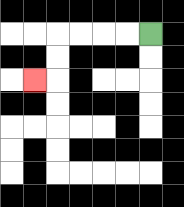{'start': '[6, 1]', 'end': '[1, 3]', 'path_directions': 'L,L,L,L,D,D,L', 'path_coordinates': '[[6, 1], [5, 1], [4, 1], [3, 1], [2, 1], [2, 2], [2, 3], [1, 3]]'}